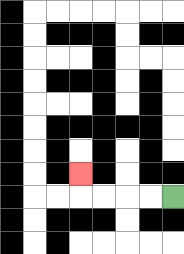{'start': '[7, 8]', 'end': '[3, 7]', 'path_directions': 'L,L,L,L,U', 'path_coordinates': '[[7, 8], [6, 8], [5, 8], [4, 8], [3, 8], [3, 7]]'}